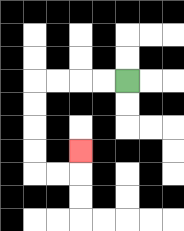{'start': '[5, 3]', 'end': '[3, 6]', 'path_directions': 'L,L,L,L,D,D,D,D,R,R,U', 'path_coordinates': '[[5, 3], [4, 3], [3, 3], [2, 3], [1, 3], [1, 4], [1, 5], [1, 6], [1, 7], [2, 7], [3, 7], [3, 6]]'}